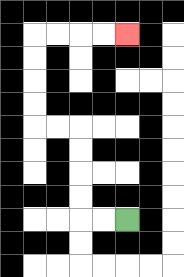{'start': '[5, 9]', 'end': '[5, 1]', 'path_directions': 'L,L,U,U,U,U,L,L,U,U,U,U,R,R,R,R', 'path_coordinates': '[[5, 9], [4, 9], [3, 9], [3, 8], [3, 7], [3, 6], [3, 5], [2, 5], [1, 5], [1, 4], [1, 3], [1, 2], [1, 1], [2, 1], [3, 1], [4, 1], [5, 1]]'}